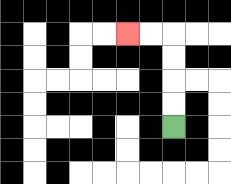{'start': '[7, 5]', 'end': '[5, 1]', 'path_directions': 'U,U,U,U,L,L', 'path_coordinates': '[[7, 5], [7, 4], [7, 3], [7, 2], [7, 1], [6, 1], [5, 1]]'}